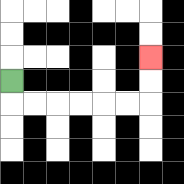{'start': '[0, 3]', 'end': '[6, 2]', 'path_directions': 'D,R,R,R,R,R,R,U,U', 'path_coordinates': '[[0, 3], [0, 4], [1, 4], [2, 4], [3, 4], [4, 4], [5, 4], [6, 4], [6, 3], [6, 2]]'}